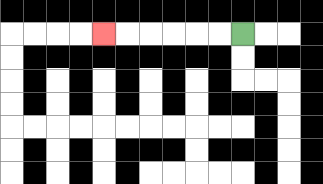{'start': '[10, 1]', 'end': '[4, 1]', 'path_directions': 'L,L,L,L,L,L', 'path_coordinates': '[[10, 1], [9, 1], [8, 1], [7, 1], [6, 1], [5, 1], [4, 1]]'}